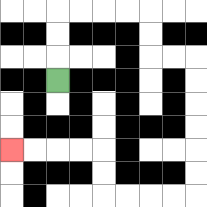{'start': '[2, 3]', 'end': '[0, 6]', 'path_directions': 'U,U,U,R,R,R,R,D,D,R,R,D,D,D,D,D,D,L,L,L,L,U,U,L,L,L,L', 'path_coordinates': '[[2, 3], [2, 2], [2, 1], [2, 0], [3, 0], [4, 0], [5, 0], [6, 0], [6, 1], [6, 2], [7, 2], [8, 2], [8, 3], [8, 4], [8, 5], [8, 6], [8, 7], [8, 8], [7, 8], [6, 8], [5, 8], [4, 8], [4, 7], [4, 6], [3, 6], [2, 6], [1, 6], [0, 6]]'}